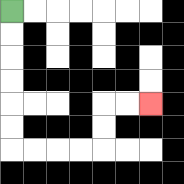{'start': '[0, 0]', 'end': '[6, 4]', 'path_directions': 'D,D,D,D,D,D,R,R,R,R,U,U,R,R', 'path_coordinates': '[[0, 0], [0, 1], [0, 2], [0, 3], [0, 4], [0, 5], [0, 6], [1, 6], [2, 6], [3, 6], [4, 6], [4, 5], [4, 4], [5, 4], [6, 4]]'}